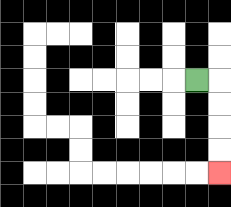{'start': '[8, 3]', 'end': '[9, 7]', 'path_directions': 'R,D,D,D,D', 'path_coordinates': '[[8, 3], [9, 3], [9, 4], [9, 5], [9, 6], [9, 7]]'}